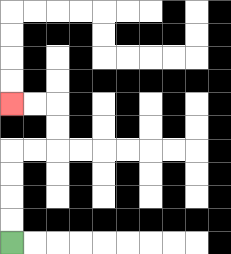{'start': '[0, 10]', 'end': '[0, 4]', 'path_directions': 'U,U,U,U,R,R,U,U,L,L', 'path_coordinates': '[[0, 10], [0, 9], [0, 8], [0, 7], [0, 6], [1, 6], [2, 6], [2, 5], [2, 4], [1, 4], [0, 4]]'}